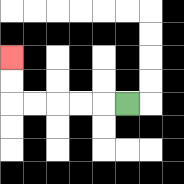{'start': '[5, 4]', 'end': '[0, 2]', 'path_directions': 'L,L,L,L,L,U,U', 'path_coordinates': '[[5, 4], [4, 4], [3, 4], [2, 4], [1, 4], [0, 4], [0, 3], [0, 2]]'}